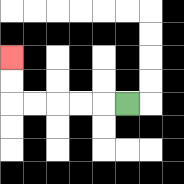{'start': '[5, 4]', 'end': '[0, 2]', 'path_directions': 'L,L,L,L,L,U,U', 'path_coordinates': '[[5, 4], [4, 4], [3, 4], [2, 4], [1, 4], [0, 4], [0, 3], [0, 2]]'}